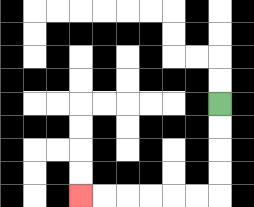{'start': '[9, 4]', 'end': '[3, 8]', 'path_directions': 'D,D,D,D,L,L,L,L,L,L', 'path_coordinates': '[[9, 4], [9, 5], [9, 6], [9, 7], [9, 8], [8, 8], [7, 8], [6, 8], [5, 8], [4, 8], [3, 8]]'}